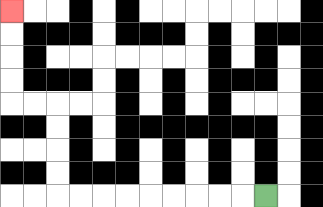{'start': '[11, 8]', 'end': '[0, 0]', 'path_directions': 'L,L,L,L,L,L,L,L,L,U,U,U,U,L,L,U,U,U,U', 'path_coordinates': '[[11, 8], [10, 8], [9, 8], [8, 8], [7, 8], [6, 8], [5, 8], [4, 8], [3, 8], [2, 8], [2, 7], [2, 6], [2, 5], [2, 4], [1, 4], [0, 4], [0, 3], [0, 2], [0, 1], [0, 0]]'}